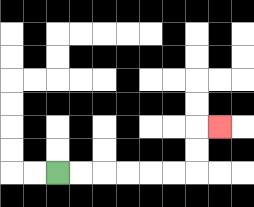{'start': '[2, 7]', 'end': '[9, 5]', 'path_directions': 'R,R,R,R,R,R,U,U,R', 'path_coordinates': '[[2, 7], [3, 7], [4, 7], [5, 7], [6, 7], [7, 7], [8, 7], [8, 6], [8, 5], [9, 5]]'}